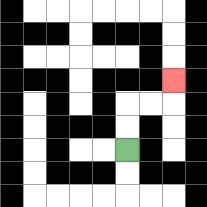{'start': '[5, 6]', 'end': '[7, 3]', 'path_directions': 'U,U,R,R,U', 'path_coordinates': '[[5, 6], [5, 5], [5, 4], [6, 4], [7, 4], [7, 3]]'}